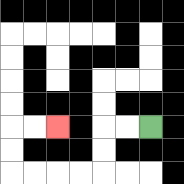{'start': '[6, 5]', 'end': '[2, 5]', 'path_directions': 'L,L,D,D,L,L,L,L,U,U,R,R', 'path_coordinates': '[[6, 5], [5, 5], [4, 5], [4, 6], [4, 7], [3, 7], [2, 7], [1, 7], [0, 7], [0, 6], [0, 5], [1, 5], [2, 5]]'}